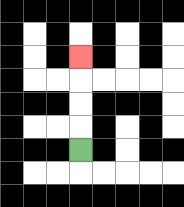{'start': '[3, 6]', 'end': '[3, 2]', 'path_directions': 'U,U,U,U', 'path_coordinates': '[[3, 6], [3, 5], [3, 4], [3, 3], [3, 2]]'}